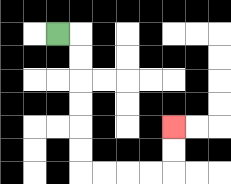{'start': '[2, 1]', 'end': '[7, 5]', 'path_directions': 'R,D,D,D,D,D,D,R,R,R,R,U,U', 'path_coordinates': '[[2, 1], [3, 1], [3, 2], [3, 3], [3, 4], [3, 5], [3, 6], [3, 7], [4, 7], [5, 7], [6, 7], [7, 7], [7, 6], [7, 5]]'}